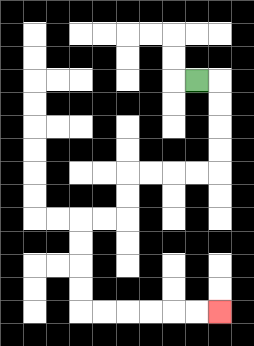{'start': '[8, 3]', 'end': '[9, 13]', 'path_directions': 'R,D,D,D,D,L,L,L,L,D,D,L,L,D,D,D,D,R,R,R,R,R,R', 'path_coordinates': '[[8, 3], [9, 3], [9, 4], [9, 5], [9, 6], [9, 7], [8, 7], [7, 7], [6, 7], [5, 7], [5, 8], [5, 9], [4, 9], [3, 9], [3, 10], [3, 11], [3, 12], [3, 13], [4, 13], [5, 13], [6, 13], [7, 13], [8, 13], [9, 13]]'}